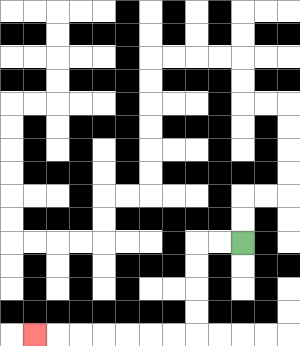{'start': '[10, 10]', 'end': '[1, 14]', 'path_directions': 'L,L,D,D,D,D,L,L,L,L,L,L,L', 'path_coordinates': '[[10, 10], [9, 10], [8, 10], [8, 11], [8, 12], [8, 13], [8, 14], [7, 14], [6, 14], [5, 14], [4, 14], [3, 14], [2, 14], [1, 14]]'}